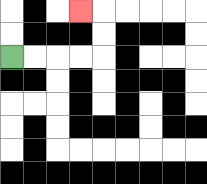{'start': '[0, 2]', 'end': '[3, 0]', 'path_directions': 'R,R,R,R,U,U,L', 'path_coordinates': '[[0, 2], [1, 2], [2, 2], [3, 2], [4, 2], [4, 1], [4, 0], [3, 0]]'}